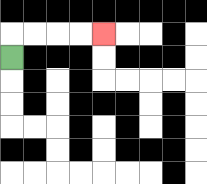{'start': '[0, 2]', 'end': '[4, 1]', 'path_directions': 'U,R,R,R,R', 'path_coordinates': '[[0, 2], [0, 1], [1, 1], [2, 1], [3, 1], [4, 1]]'}